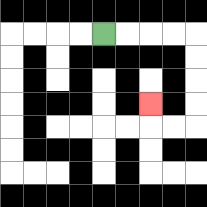{'start': '[4, 1]', 'end': '[6, 4]', 'path_directions': 'R,R,R,R,D,D,D,D,L,L,U', 'path_coordinates': '[[4, 1], [5, 1], [6, 1], [7, 1], [8, 1], [8, 2], [8, 3], [8, 4], [8, 5], [7, 5], [6, 5], [6, 4]]'}